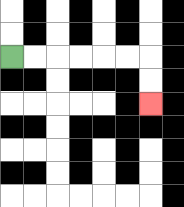{'start': '[0, 2]', 'end': '[6, 4]', 'path_directions': 'R,R,R,R,R,R,D,D', 'path_coordinates': '[[0, 2], [1, 2], [2, 2], [3, 2], [4, 2], [5, 2], [6, 2], [6, 3], [6, 4]]'}